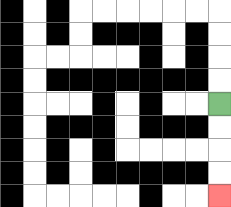{'start': '[9, 4]', 'end': '[9, 8]', 'path_directions': 'D,D,D,D', 'path_coordinates': '[[9, 4], [9, 5], [9, 6], [9, 7], [9, 8]]'}